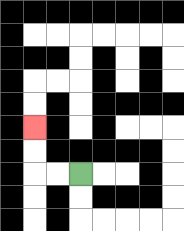{'start': '[3, 7]', 'end': '[1, 5]', 'path_directions': 'L,L,U,U', 'path_coordinates': '[[3, 7], [2, 7], [1, 7], [1, 6], [1, 5]]'}